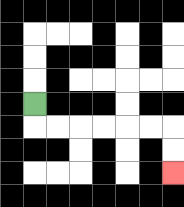{'start': '[1, 4]', 'end': '[7, 7]', 'path_directions': 'D,R,R,R,R,R,R,D,D', 'path_coordinates': '[[1, 4], [1, 5], [2, 5], [3, 5], [4, 5], [5, 5], [6, 5], [7, 5], [7, 6], [7, 7]]'}